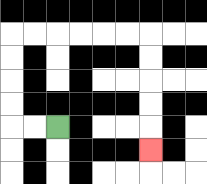{'start': '[2, 5]', 'end': '[6, 6]', 'path_directions': 'L,L,U,U,U,U,R,R,R,R,R,R,D,D,D,D,D', 'path_coordinates': '[[2, 5], [1, 5], [0, 5], [0, 4], [0, 3], [0, 2], [0, 1], [1, 1], [2, 1], [3, 1], [4, 1], [5, 1], [6, 1], [6, 2], [6, 3], [6, 4], [6, 5], [6, 6]]'}